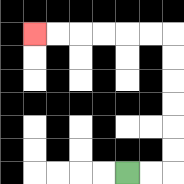{'start': '[5, 7]', 'end': '[1, 1]', 'path_directions': 'R,R,U,U,U,U,U,U,L,L,L,L,L,L', 'path_coordinates': '[[5, 7], [6, 7], [7, 7], [7, 6], [7, 5], [7, 4], [7, 3], [7, 2], [7, 1], [6, 1], [5, 1], [4, 1], [3, 1], [2, 1], [1, 1]]'}